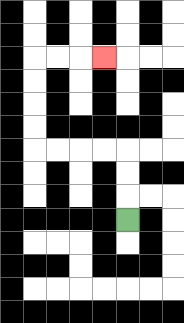{'start': '[5, 9]', 'end': '[4, 2]', 'path_directions': 'U,U,U,L,L,L,L,U,U,U,U,R,R,R', 'path_coordinates': '[[5, 9], [5, 8], [5, 7], [5, 6], [4, 6], [3, 6], [2, 6], [1, 6], [1, 5], [1, 4], [1, 3], [1, 2], [2, 2], [3, 2], [4, 2]]'}